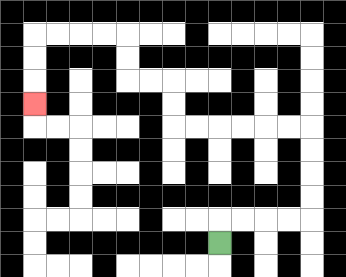{'start': '[9, 10]', 'end': '[1, 4]', 'path_directions': 'U,R,R,R,R,U,U,U,U,L,L,L,L,L,L,U,U,L,L,U,U,L,L,L,L,D,D,D', 'path_coordinates': '[[9, 10], [9, 9], [10, 9], [11, 9], [12, 9], [13, 9], [13, 8], [13, 7], [13, 6], [13, 5], [12, 5], [11, 5], [10, 5], [9, 5], [8, 5], [7, 5], [7, 4], [7, 3], [6, 3], [5, 3], [5, 2], [5, 1], [4, 1], [3, 1], [2, 1], [1, 1], [1, 2], [1, 3], [1, 4]]'}